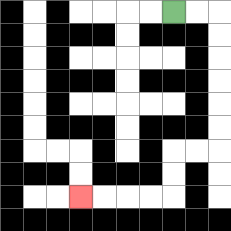{'start': '[7, 0]', 'end': '[3, 8]', 'path_directions': 'R,R,D,D,D,D,D,D,L,L,D,D,L,L,L,L', 'path_coordinates': '[[7, 0], [8, 0], [9, 0], [9, 1], [9, 2], [9, 3], [9, 4], [9, 5], [9, 6], [8, 6], [7, 6], [7, 7], [7, 8], [6, 8], [5, 8], [4, 8], [3, 8]]'}